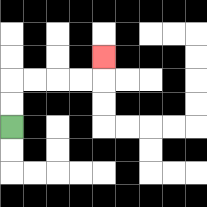{'start': '[0, 5]', 'end': '[4, 2]', 'path_directions': 'U,U,R,R,R,R,U', 'path_coordinates': '[[0, 5], [0, 4], [0, 3], [1, 3], [2, 3], [3, 3], [4, 3], [4, 2]]'}